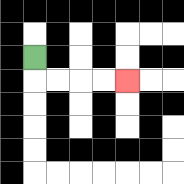{'start': '[1, 2]', 'end': '[5, 3]', 'path_directions': 'D,R,R,R,R', 'path_coordinates': '[[1, 2], [1, 3], [2, 3], [3, 3], [4, 3], [5, 3]]'}